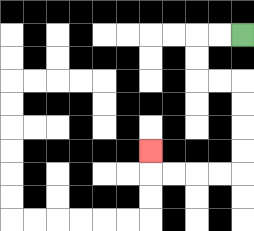{'start': '[10, 1]', 'end': '[6, 6]', 'path_directions': 'L,L,D,D,R,R,D,D,D,D,L,L,L,L,U', 'path_coordinates': '[[10, 1], [9, 1], [8, 1], [8, 2], [8, 3], [9, 3], [10, 3], [10, 4], [10, 5], [10, 6], [10, 7], [9, 7], [8, 7], [7, 7], [6, 7], [6, 6]]'}